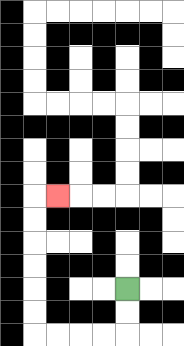{'start': '[5, 12]', 'end': '[2, 8]', 'path_directions': 'D,D,L,L,L,L,U,U,U,U,U,U,R', 'path_coordinates': '[[5, 12], [5, 13], [5, 14], [4, 14], [3, 14], [2, 14], [1, 14], [1, 13], [1, 12], [1, 11], [1, 10], [1, 9], [1, 8], [2, 8]]'}